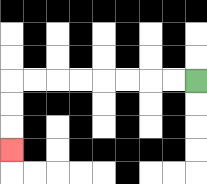{'start': '[8, 3]', 'end': '[0, 6]', 'path_directions': 'L,L,L,L,L,L,L,L,D,D,D', 'path_coordinates': '[[8, 3], [7, 3], [6, 3], [5, 3], [4, 3], [3, 3], [2, 3], [1, 3], [0, 3], [0, 4], [0, 5], [0, 6]]'}